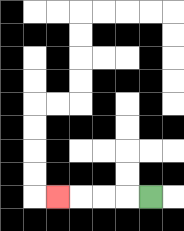{'start': '[6, 8]', 'end': '[2, 8]', 'path_directions': 'L,L,L,L', 'path_coordinates': '[[6, 8], [5, 8], [4, 8], [3, 8], [2, 8]]'}